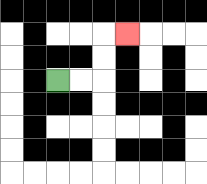{'start': '[2, 3]', 'end': '[5, 1]', 'path_directions': 'R,R,U,U,R', 'path_coordinates': '[[2, 3], [3, 3], [4, 3], [4, 2], [4, 1], [5, 1]]'}